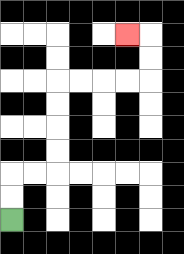{'start': '[0, 9]', 'end': '[5, 1]', 'path_directions': 'U,U,R,R,U,U,U,U,R,R,R,R,U,U,L', 'path_coordinates': '[[0, 9], [0, 8], [0, 7], [1, 7], [2, 7], [2, 6], [2, 5], [2, 4], [2, 3], [3, 3], [4, 3], [5, 3], [6, 3], [6, 2], [6, 1], [5, 1]]'}